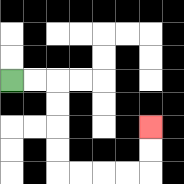{'start': '[0, 3]', 'end': '[6, 5]', 'path_directions': 'R,R,D,D,D,D,R,R,R,R,U,U', 'path_coordinates': '[[0, 3], [1, 3], [2, 3], [2, 4], [2, 5], [2, 6], [2, 7], [3, 7], [4, 7], [5, 7], [6, 7], [6, 6], [6, 5]]'}